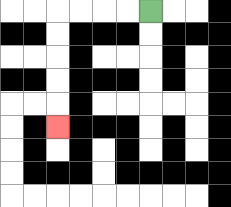{'start': '[6, 0]', 'end': '[2, 5]', 'path_directions': 'L,L,L,L,D,D,D,D,D', 'path_coordinates': '[[6, 0], [5, 0], [4, 0], [3, 0], [2, 0], [2, 1], [2, 2], [2, 3], [2, 4], [2, 5]]'}